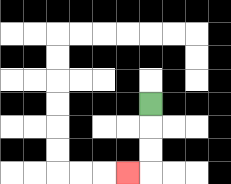{'start': '[6, 4]', 'end': '[5, 7]', 'path_directions': 'D,D,D,L', 'path_coordinates': '[[6, 4], [6, 5], [6, 6], [6, 7], [5, 7]]'}